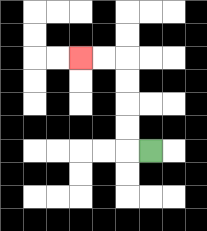{'start': '[6, 6]', 'end': '[3, 2]', 'path_directions': 'L,U,U,U,U,L,L', 'path_coordinates': '[[6, 6], [5, 6], [5, 5], [5, 4], [5, 3], [5, 2], [4, 2], [3, 2]]'}